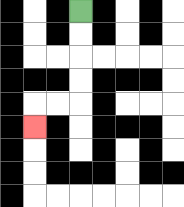{'start': '[3, 0]', 'end': '[1, 5]', 'path_directions': 'D,D,D,D,L,L,D', 'path_coordinates': '[[3, 0], [3, 1], [3, 2], [3, 3], [3, 4], [2, 4], [1, 4], [1, 5]]'}